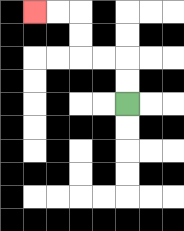{'start': '[5, 4]', 'end': '[1, 0]', 'path_directions': 'U,U,L,L,U,U,L,L', 'path_coordinates': '[[5, 4], [5, 3], [5, 2], [4, 2], [3, 2], [3, 1], [3, 0], [2, 0], [1, 0]]'}